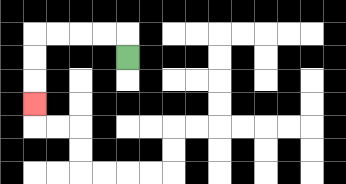{'start': '[5, 2]', 'end': '[1, 4]', 'path_directions': 'U,L,L,L,L,D,D,D', 'path_coordinates': '[[5, 2], [5, 1], [4, 1], [3, 1], [2, 1], [1, 1], [1, 2], [1, 3], [1, 4]]'}